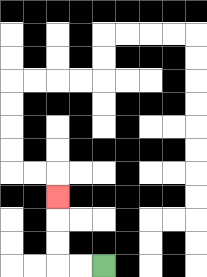{'start': '[4, 11]', 'end': '[2, 8]', 'path_directions': 'L,L,U,U,U', 'path_coordinates': '[[4, 11], [3, 11], [2, 11], [2, 10], [2, 9], [2, 8]]'}